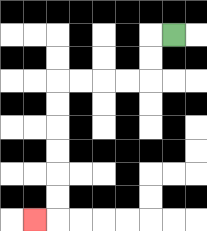{'start': '[7, 1]', 'end': '[1, 9]', 'path_directions': 'L,D,D,L,L,L,L,D,D,D,D,D,D,L', 'path_coordinates': '[[7, 1], [6, 1], [6, 2], [6, 3], [5, 3], [4, 3], [3, 3], [2, 3], [2, 4], [2, 5], [2, 6], [2, 7], [2, 8], [2, 9], [1, 9]]'}